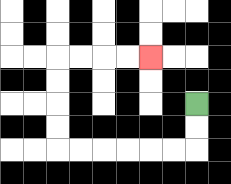{'start': '[8, 4]', 'end': '[6, 2]', 'path_directions': 'D,D,L,L,L,L,L,L,U,U,U,U,R,R,R,R', 'path_coordinates': '[[8, 4], [8, 5], [8, 6], [7, 6], [6, 6], [5, 6], [4, 6], [3, 6], [2, 6], [2, 5], [2, 4], [2, 3], [2, 2], [3, 2], [4, 2], [5, 2], [6, 2]]'}